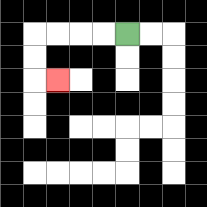{'start': '[5, 1]', 'end': '[2, 3]', 'path_directions': 'L,L,L,L,D,D,R', 'path_coordinates': '[[5, 1], [4, 1], [3, 1], [2, 1], [1, 1], [1, 2], [1, 3], [2, 3]]'}